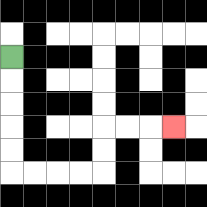{'start': '[0, 2]', 'end': '[7, 5]', 'path_directions': 'D,D,D,D,D,R,R,R,R,U,U,R,R,R', 'path_coordinates': '[[0, 2], [0, 3], [0, 4], [0, 5], [0, 6], [0, 7], [1, 7], [2, 7], [3, 7], [4, 7], [4, 6], [4, 5], [5, 5], [6, 5], [7, 5]]'}